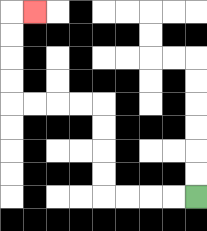{'start': '[8, 8]', 'end': '[1, 0]', 'path_directions': 'L,L,L,L,U,U,U,U,L,L,L,L,U,U,U,U,R', 'path_coordinates': '[[8, 8], [7, 8], [6, 8], [5, 8], [4, 8], [4, 7], [4, 6], [4, 5], [4, 4], [3, 4], [2, 4], [1, 4], [0, 4], [0, 3], [0, 2], [0, 1], [0, 0], [1, 0]]'}